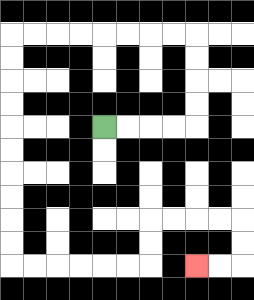{'start': '[4, 5]', 'end': '[8, 11]', 'path_directions': 'R,R,R,R,U,U,U,U,L,L,L,L,L,L,L,L,D,D,D,D,D,D,D,D,D,D,R,R,R,R,R,R,U,U,R,R,R,R,D,D,L,L', 'path_coordinates': '[[4, 5], [5, 5], [6, 5], [7, 5], [8, 5], [8, 4], [8, 3], [8, 2], [8, 1], [7, 1], [6, 1], [5, 1], [4, 1], [3, 1], [2, 1], [1, 1], [0, 1], [0, 2], [0, 3], [0, 4], [0, 5], [0, 6], [0, 7], [0, 8], [0, 9], [0, 10], [0, 11], [1, 11], [2, 11], [3, 11], [4, 11], [5, 11], [6, 11], [6, 10], [6, 9], [7, 9], [8, 9], [9, 9], [10, 9], [10, 10], [10, 11], [9, 11], [8, 11]]'}